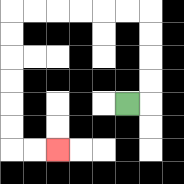{'start': '[5, 4]', 'end': '[2, 6]', 'path_directions': 'R,U,U,U,U,L,L,L,L,L,L,D,D,D,D,D,D,R,R', 'path_coordinates': '[[5, 4], [6, 4], [6, 3], [6, 2], [6, 1], [6, 0], [5, 0], [4, 0], [3, 0], [2, 0], [1, 0], [0, 0], [0, 1], [0, 2], [0, 3], [0, 4], [0, 5], [0, 6], [1, 6], [2, 6]]'}